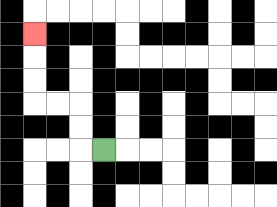{'start': '[4, 6]', 'end': '[1, 1]', 'path_directions': 'L,U,U,L,L,U,U,U', 'path_coordinates': '[[4, 6], [3, 6], [3, 5], [3, 4], [2, 4], [1, 4], [1, 3], [1, 2], [1, 1]]'}